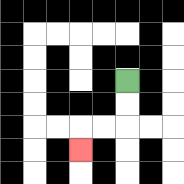{'start': '[5, 3]', 'end': '[3, 6]', 'path_directions': 'D,D,L,L,D', 'path_coordinates': '[[5, 3], [5, 4], [5, 5], [4, 5], [3, 5], [3, 6]]'}